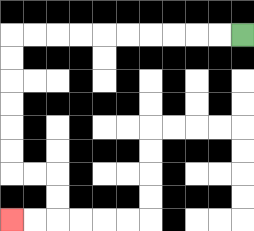{'start': '[10, 1]', 'end': '[0, 9]', 'path_directions': 'L,L,L,L,L,L,L,L,L,L,D,D,D,D,D,D,R,R,D,D,L,L', 'path_coordinates': '[[10, 1], [9, 1], [8, 1], [7, 1], [6, 1], [5, 1], [4, 1], [3, 1], [2, 1], [1, 1], [0, 1], [0, 2], [0, 3], [0, 4], [0, 5], [0, 6], [0, 7], [1, 7], [2, 7], [2, 8], [2, 9], [1, 9], [0, 9]]'}